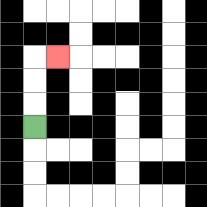{'start': '[1, 5]', 'end': '[2, 2]', 'path_directions': 'U,U,U,R', 'path_coordinates': '[[1, 5], [1, 4], [1, 3], [1, 2], [2, 2]]'}